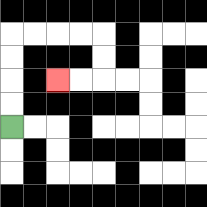{'start': '[0, 5]', 'end': '[2, 3]', 'path_directions': 'U,U,U,U,R,R,R,R,D,D,L,L', 'path_coordinates': '[[0, 5], [0, 4], [0, 3], [0, 2], [0, 1], [1, 1], [2, 1], [3, 1], [4, 1], [4, 2], [4, 3], [3, 3], [2, 3]]'}